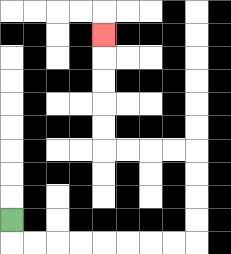{'start': '[0, 9]', 'end': '[4, 1]', 'path_directions': 'D,R,R,R,R,R,R,R,R,U,U,U,U,L,L,L,L,U,U,U,U,U', 'path_coordinates': '[[0, 9], [0, 10], [1, 10], [2, 10], [3, 10], [4, 10], [5, 10], [6, 10], [7, 10], [8, 10], [8, 9], [8, 8], [8, 7], [8, 6], [7, 6], [6, 6], [5, 6], [4, 6], [4, 5], [4, 4], [4, 3], [4, 2], [4, 1]]'}